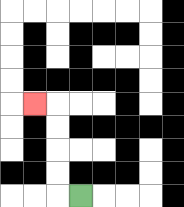{'start': '[3, 8]', 'end': '[1, 4]', 'path_directions': 'L,U,U,U,U,L', 'path_coordinates': '[[3, 8], [2, 8], [2, 7], [2, 6], [2, 5], [2, 4], [1, 4]]'}